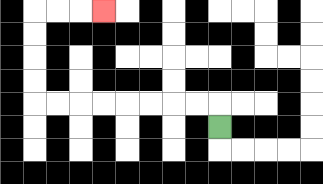{'start': '[9, 5]', 'end': '[4, 0]', 'path_directions': 'U,L,L,L,L,L,L,L,L,U,U,U,U,R,R,R', 'path_coordinates': '[[9, 5], [9, 4], [8, 4], [7, 4], [6, 4], [5, 4], [4, 4], [3, 4], [2, 4], [1, 4], [1, 3], [1, 2], [1, 1], [1, 0], [2, 0], [3, 0], [4, 0]]'}